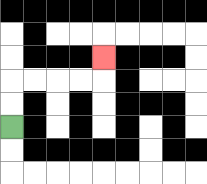{'start': '[0, 5]', 'end': '[4, 2]', 'path_directions': 'U,U,R,R,R,R,U', 'path_coordinates': '[[0, 5], [0, 4], [0, 3], [1, 3], [2, 3], [3, 3], [4, 3], [4, 2]]'}